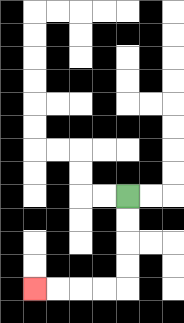{'start': '[5, 8]', 'end': '[1, 12]', 'path_directions': 'D,D,D,D,L,L,L,L', 'path_coordinates': '[[5, 8], [5, 9], [5, 10], [5, 11], [5, 12], [4, 12], [3, 12], [2, 12], [1, 12]]'}